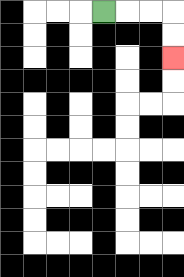{'start': '[4, 0]', 'end': '[7, 2]', 'path_directions': 'R,R,R,D,D', 'path_coordinates': '[[4, 0], [5, 0], [6, 0], [7, 0], [7, 1], [7, 2]]'}